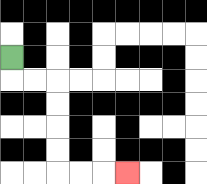{'start': '[0, 2]', 'end': '[5, 7]', 'path_directions': 'D,R,R,D,D,D,D,R,R,R', 'path_coordinates': '[[0, 2], [0, 3], [1, 3], [2, 3], [2, 4], [2, 5], [2, 6], [2, 7], [3, 7], [4, 7], [5, 7]]'}